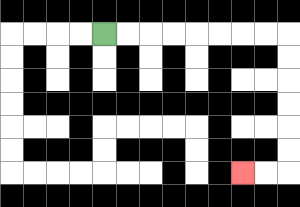{'start': '[4, 1]', 'end': '[10, 7]', 'path_directions': 'R,R,R,R,R,R,R,R,D,D,D,D,D,D,L,L', 'path_coordinates': '[[4, 1], [5, 1], [6, 1], [7, 1], [8, 1], [9, 1], [10, 1], [11, 1], [12, 1], [12, 2], [12, 3], [12, 4], [12, 5], [12, 6], [12, 7], [11, 7], [10, 7]]'}